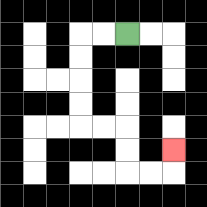{'start': '[5, 1]', 'end': '[7, 6]', 'path_directions': 'L,L,D,D,D,D,R,R,D,D,R,R,U', 'path_coordinates': '[[5, 1], [4, 1], [3, 1], [3, 2], [3, 3], [3, 4], [3, 5], [4, 5], [5, 5], [5, 6], [5, 7], [6, 7], [7, 7], [7, 6]]'}